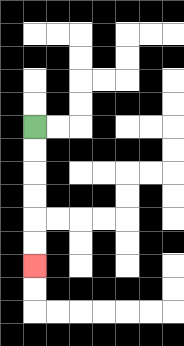{'start': '[1, 5]', 'end': '[1, 11]', 'path_directions': 'D,D,D,D,D,D', 'path_coordinates': '[[1, 5], [1, 6], [1, 7], [1, 8], [1, 9], [1, 10], [1, 11]]'}